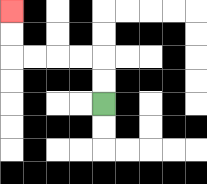{'start': '[4, 4]', 'end': '[0, 0]', 'path_directions': 'U,U,L,L,L,L,U,U', 'path_coordinates': '[[4, 4], [4, 3], [4, 2], [3, 2], [2, 2], [1, 2], [0, 2], [0, 1], [0, 0]]'}